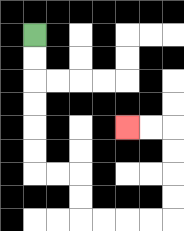{'start': '[1, 1]', 'end': '[5, 5]', 'path_directions': 'D,D,D,D,D,D,R,R,D,D,R,R,R,R,U,U,U,U,L,L', 'path_coordinates': '[[1, 1], [1, 2], [1, 3], [1, 4], [1, 5], [1, 6], [1, 7], [2, 7], [3, 7], [3, 8], [3, 9], [4, 9], [5, 9], [6, 9], [7, 9], [7, 8], [7, 7], [7, 6], [7, 5], [6, 5], [5, 5]]'}